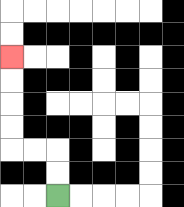{'start': '[2, 8]', 'end': '[0, 2]', 'path_directions': 'U,U,L,L,U,U,U,U', 'path_coordinates': '[[2, 8], [2, 7], [2, 6], [1, 6], [0, 6], [0, 5], [0, 4], [0, 3], [0, 2]]'}